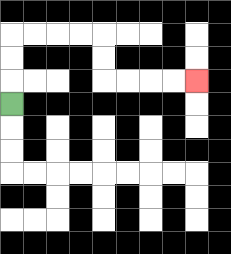{'start': '[0, 4]', 'end': '[8, 3]', 'path_directions': 'U,U,U,R,R,R,R,D,D,R,R,R,R', 'path_coordinates': '[[0, 4], [0, 3], [0, 2], [0, 1], [1, 1], [2, 1], [3, 1], [4, 1], [4, 2], [4, 3], [5, 3], [6, 3], [7, 3], [8, 3]]'}